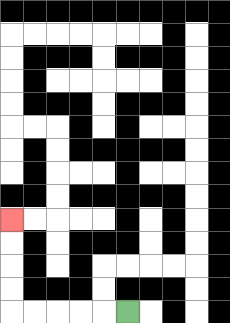{'start': '[5, 13]', 'end': '[0, 9]', 'path_directions': 'L,L,L,L,L,U,U,U,U', 'path_coordinates': '[[5, 13], [4, 13], [3, 13], [2, 13], [1, 13], [0, 13], [0, 12], [0, 11], [0, 10], [0, 9]]'}